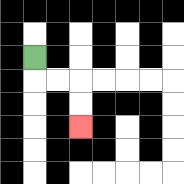{'start': '[1, 2]', 'end': '[3, 5]', 'path_directions': 'D,R,R,D,D', 'path_coordinates': '[[1, 2], [1, 3], [2, 3], [3, 3], [3, 4], [3, 5]]'}